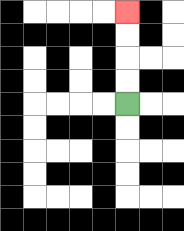{'start': '[5, 4]', 'end': '[5, 0]', 'path_directions': 'U,U,U,U', 'path_coordinates': '[[5, 4], [5, 3], [5, 2], [5, 1], [5, 0]]'}